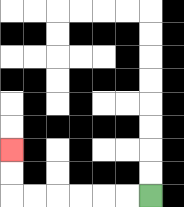{'start': '[6, 8]', 'end': '[0, 6]', 'path_directions': 'L,L,L,L,L,L,U,U', 'path_coordinates': '[[6, 8], [5, 8], [4, 8], [3, 8], [2, 8], [1, 8], [0, 8], [0, 7], [0, 6]]'}